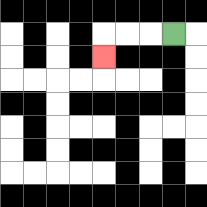{'start': '[7, 1]', 'end': '[4, 2]', 'path_directions': 'L,L,L,D', 'path_coordinates': '[[7, 1], [6, 1], [5, 1], [4, 1], [4, 2]]'}